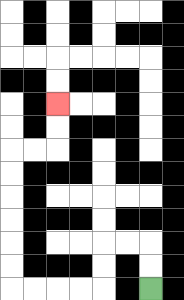{'start': '[6, 12]', 'end': '[2, 4]', 'path_directions': 'U,U,L,L,D,D,L,L,L,L,U,U,U,U,U,U,R,R,U,U', 'path_coordinates': '[[6, 12], [6, 11], [6, 10], [5, 10], [4, 10], [4, 11], [4, 12], [3, 12], [2, 12], [1, 12], [0, 12], [0, 11], [0, 10], [0, 9], [0, 8], [0, 7], [0, 6], [1, 6], [2, 6], [2, 5], [2, 4]]'}